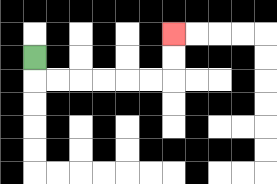{'start': '[1, 2]', 'end': '[7, 1]', 'path_directions': 'D,R,R,R,R,R,R,U,U', 'path_coordinates': '[[1, 2], [1, 3], [2, 3], [3, 3], [4, 3], [5, 3], [6, 3], [7, 3], [7, 2], [7, 1]]'}